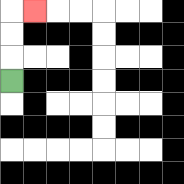{'start': '[0, 3]', 'end': '[1, 0]', 'path_directions': 'U,U,U,R', 'path_coordinates': '[[0, 3], [0, 2], [0, 1], [0, 0], [1, 0]]'}